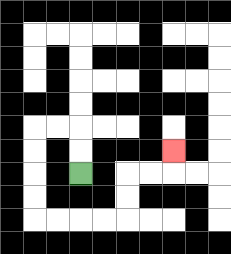{'start': '[3, 7]', 'end': '[7, 6]', 'path_directions': 'U,U,L,L,D,D,D,D,R,R,R,R,U,U,R,R,U', 'path_coordinates': '[[3, 7], [3, 6], [3, 5], [2, 5], [1, 5], [1, 6], [1, 7], [1, 8], [1, 9], [2, 9], [3, 9], [4, 9], [5, 9], [5, 8], [5, 7], [6, 7], [7, 7], [7, 6]]'}